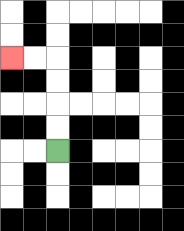{'start': '[2, 6]', 'end': '[0, 2]', 'path_directions': 'U,U,U,U,L,L', 'path_coordinates': '[[2, 6], [2, 5], [2, 4], [2, 3], [2, 2], [1, 2], [0, 2]]'}